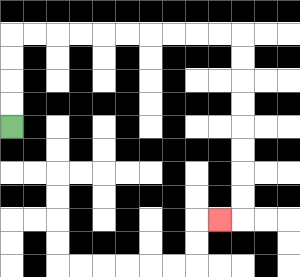{'start': '[0, 5]', 'end': '[9, 9]', 'path_directions': 'U,U,U,U,R,R,R,R,R,R,R,R,R,R,D,D,D,D,D,D,D,D,L', 'path_coordinates': '[[0, 5], [0, 4], [0, 3], [0, 2], [0, 1], [1, 1], [2, 1], [3, 1], [4, 1], [5, 1], [6, 1], [7, 1], [8, 1], [9, 1], [10, 1], [10, 2], [10, 3], [10, 4], [10, 5], [10, 6], [10, 7], [10, 8], [10, 9], [9, 9]]'}